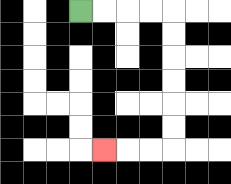{'start': '[3, 0]', 'end': '[4, 6]', 'path_directions': 'R,R,R,R,D,D,D,D,D,D,L,L,L', 'path_coordinates': '[[3, 0], [4, 0], [5, 0], [6, 0], [7, 0], [7, 1], [7, 2], [7, 3], [7, 4], [7, 5], [7, 6], [6, 6], [5, 6], [4, 6]]'}